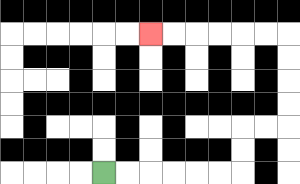{'start': '[4, 7]', 'end': '[6, 1]', 'path_directions': 'R,R,R,R,R,R,U,U,R,R,U,U,U,U,L,L,L,L,L,L', 'path_coordinates': '[[4, 7], [5, 7], [6, 7], [7, 7], [8, 7], [9, 7], [10, 7], [10, 6], [10, 5], [11, 5], [12, 5], [12, 4], [12, 3], [12, 2], [12, 1], [11, 1], [10, 1], [9, 1], [8, 1], [7, 1], [6, 1]]'}